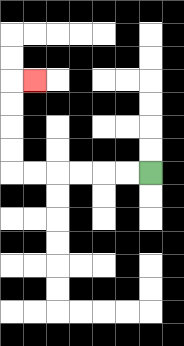{'start': '[6, 7]', 'end': '[1, 3]', 'path_directions': 'L,L,L,L,L,L,U,U,U,U,R', 'path_coordinates': '[[6, 7], [5, 7], [4, 7], [3, 7], [2, 7], [1, 7], [0, 7], [0, 6], [0, 5], [0, 4], [0, 3], [1, 3]]'}